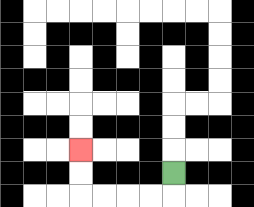{'start': '[7, 7]', 'end': '[3, 6]', 'path_directions': 'D,L,L,L,L,U,U', 'path_coordinates': '[[7, 7], [7, 8], [6, 8], [5, 8], [4, 8], [3, 8], [3, 7], [3, 6]]'}